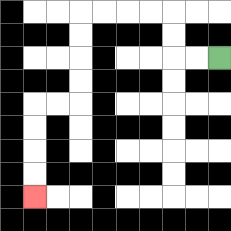{'start': '[9, 2]', 'end': '[1, 8]', 'path_directions': 'L,L,U,U,L,L,L,L,D,D,D,D,L,L,D,D,D,D', 'path_coordinates': '[[9, 2], [8, 2], [7, 2], [7, 1], [7, 0], [6, 0], [5, 0], [4, 0], [3, 0], [3, 1], [3, 2], [3, 3], [3, 4], [2, 4], [1, 4], [1, 5], [1, 6], [1, 7], [1, 8]]'}